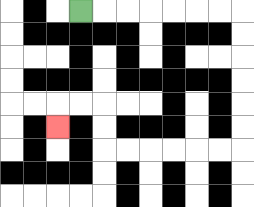{'start': '[3, 0]', 'end': '[2, 5]', 'path_directions': 'R,R,R,R,R,R,R,D,D,D,D,D,D,L,L,L,L,L,L,U,U,L,L,D', 'path_coordinates': '[[3, 0], [4, 0], [5, 0], [6, 0], [7, 0], [8, 0], [9, 0], [10, 0], [10, 1], [10, 2], [10, 3], [10, 4], [10, 5], [10, 6], [9, 6], [8, 6], [7, 6], [6, 6], [5, 6], [4, 6], [4, 5], [4, 4], [3, 4], [2, 4], [2, 5]]'}